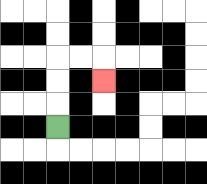{'start': '[2, 5]', 'end': '[4, 3]', 'path_directions': 'U,U,U,R,R,D', 'path_coordinates': '[[2, 5], [2, 4], [2, 3], [2, 2], [3, 2], [4, 2], [4, 3]]'}